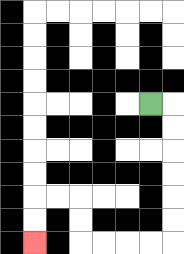{'start': '[6, 4]', 'end': '[1, 10]', 'path_directions': 'R,D,D,D,D,D,D,L,L,L,L,U,U,L,L,D,D', 'path_coordinates': '[[6, 4], [7, 4], [7, 5], [7, 6], [7, 7], [7, 8], [7, 9], [7, 10], [6, 10], [5, 10], [4, 10], [3, 10], [3, 9], [3, 8], [2, 8], [1, 8], [1, 9], [1, 10]]'}